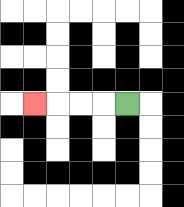{'start': '[5, 4]', 'end': '[1, 4]', 'path_directions': 'L,L,L,L', 'path_coordinates': '[[5, 4], [4, 4], [3, 4], [2, 4], [1, 4]]'}